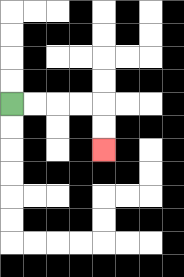{'start': '[0, 4]', 'end': '[4, 6]', 'path_directions': 'R,R,R,R,D,D', 'path_coordinates': '[[0, 4], [1, 4], [2, 4], [3, 4], [4, 4], [4, 5], [4, 6]]'}